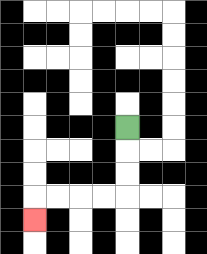{'start': '[5, 5]', 'end': '[1, 9]', 'path_directions': 'D,D,D,L,L,L,L,D', 'path_coordinates': '[[5, 5], [5, 6], [5, 7], [5, 8], [4, 8], [3, 8], [2, 8], [1, 8], [1, 9]]'}